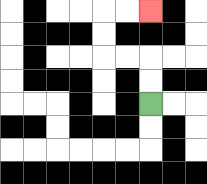{'start': '[6, 4]', 'end': '[6, 0]', 'path_directions': 'U,U,L,L,U,U,R,R', 'path_coordinates': '[[6, 4], [6, 3], [6, 2], [5, 2], [4, 2], [4, 1], [4, 0], [5, 0], [6, 0]]'}